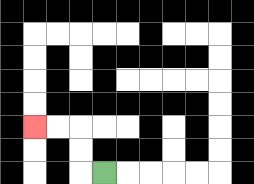{'start': '[4, 7]', 'end': '[1, 5]', 'path_directions': 'L,U,U,L,L', 'path_coordinates': '[[4, 7], [3, 7], [3, 6], [3, 5], [2, 5], [1, 5]]'}